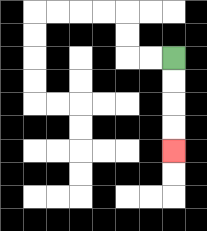{'start': '[7, 2]', 'end': '[7, 6]', 'path_directions': 'D,D,D,D', 'path_coordinates': '[[7, 2], [7, 3], [7, 4], [7, 5], [7, 6]]'}